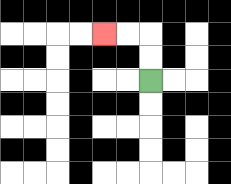{'start': '[6, 3]', 'end': '[4, 1]', 'path_directions': 'U,U,L,L', 'path_coordinates': '[[6, 3], [6, 2], [6, 1], [5, 1], [4, 1]]'}